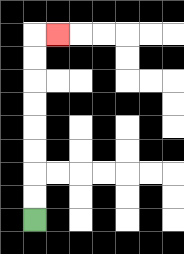{'start': '[1, 9]', 'end': '[2, 1]', 'path_directions': 'U,U,U,U,U,U,U,U,R', 'path_coordinates': '[[1, 9], [1, 8], [1, 7], [1, 6], [1, 5], [1, 4], [1, 3], [1, 2], [1, 1], [2, 1]]'}